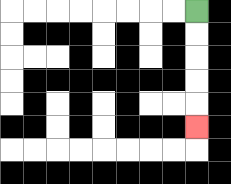{'start': '[8, 0]', 'end': '[8, 5]', 'path_directions': 'D,D,D,D,D', 'path_coordinates': '[[8, 0], [8, 1], [8, 2], [8, 3], [8, 4], [8, 5]]'}